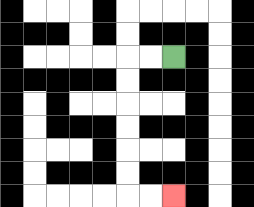{'start': '[7, 2]', 'end': '[7, 8]', 'path_directions': 'L,L,D,D,D,D,D,D,R,R', 'path_coordinates': '[[7, 2], [6, 2], [5, 2], [5, 3], [5, 4], [5, 5], [5, 6], [5, 7], [5, 8], [6, 8], [7, 8]]'}